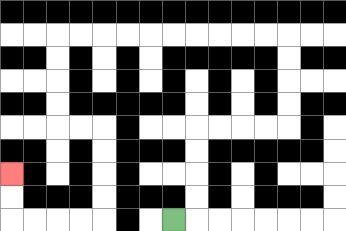{'start': '[7, 9]', 'end': '[0, 7]', 'path_directions': 'R,U,U,U,U,R,R,R,R,U,U,U,U,L,L,L,L,L,L,L,L,L,L,D,D,D,D,R,R,D,D,D,D,L,L,L,L,U,U', 'path_coordinates': '[[7, 9], [8, 9], [8, 8], [8, 7], [8, 6], [8, 5], [9, 5], [10, 5], [11, 5], [12, 5], [12, 4], [12, 3], [12, 2], [12, 1], [11, 1], [10, 1], [9, 1], [8, 1], [7, 1], [6, 1], [5, 1], [4, 1], [3, 1], [2, 1], [2, 2], [2, 3], [2, 4], [2, 5], [3, 5], [4, 5], [4, 6], [4, 7], [4, 8], [4, 9], [3, 9], [2, 9], [1, 9], [0, 9], [0, 8], [0, 7]]'}